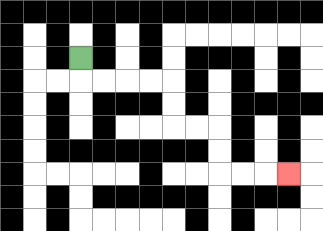{'start': '[3, 2]', 'end': '[12, 7]', 'path_directions': 'D,R,R,R,R,D,D,R,R,D,D,R,R,R', 'path_coordinates': '[[3, 2], [3, 3], [4, 3], [5, 3], [6, 3], [7, 3], [7, 4], [7, 5], [8, 5], [9, 5], [9, 6], [9, 7], [10, 7], [11, 7], [12, 7]]'}